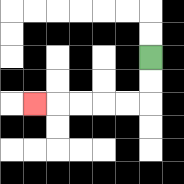{'start': '[6, 2]', 'end': '[1, 4]', 'path_directions': 'D,D,L,L,L,L,L', 'path_coordinates': '[[6, 2], [6, 3], [6, 4], [5, 4], [4, 4], [3, 4], [2, 4], [1, 4]]'}